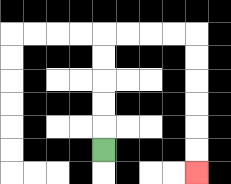{'start': '[4, 6]', 'end': '[8, 7]', 'path_directions': 'U,U,U,U,U,R,R,R,R,D,D,D,D,D,D', 'path_coordinates': '[[4, 6], [4, 5], [4, 4], [4, 3], [4, 2], [4, 1], [5, 1], [6, 1], [7, 1], [8, 1], [8, 2], [8, 3], [8, 4], [8, 5], [8, 6], [8, 7]]'}